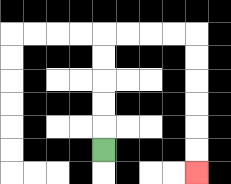{'start': '[4, 6]', 'end': '[8, 7]', 'path_directions': 'U,U,U,U,U,R,R,R,R,D,D,D,D,D,D', 'path_coordinates': '[[4, 6], [4, 5], [4, 4], [4, 3], [4, 2], [4, 1], [5, 1], [6, 1], [7, 1], [8, 1], [8, 2], [8, 3], [8, 4], [8, 5], [8, 6], [8, 7]]'}